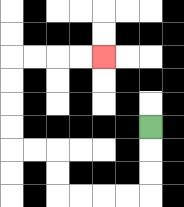{'start': '[6, 5]', 'end': '[4, 2]', 'path_directions': 'D,D,D,L,L,L,L,U,U,L,L,U,U,U,U,R,R,R,R', 'path_coordinates': '[[6, 5], [6, 6], [6, 7], [6, 8], [5, 8], [4, 8], [3, 8], [2, 8], [2, 7], [2, 6], [1, 6], [0, 6], [0, 5], [0, 4], [0, 3], [0, 2], [1, 2], [2, 2], [3, 2], [4, 2]]'}